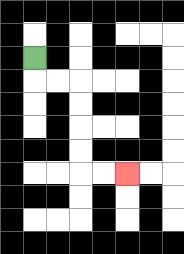{'start': '[1, 2]', 'end': '[5, 7]', 'path_directions': 'D,R,R,D,D,D,D,R,R', 'path_coordinates': '[[1, 2], [1, 3], [2, 3], [3, 3], [3, 4], [3, 5], [3, 6], [3, 7], [4, 7], [5, 7]]'}